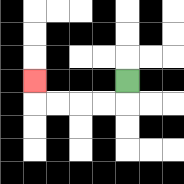{'start': '[5, 3]', 'end': '[1, 3]', 'path_directions': 'D,L,L,L,L,U', 'path_coordinates': '[[5, 3], [5, 4], [4, 4], [3, 4], [2, 4], [1, 4], [1, 3]]'}